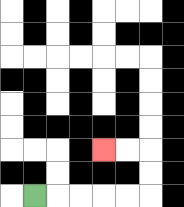{'start': '[1, 8]', 'end': '[4, 6]', 'path_directions': 'R,R,R,R,R,U,U,L,L', 'path_coordinates': '[[1, 8], [2, 8], [3, 8], [4, 8], [5, 8], [6, 8], [6, 7], [6, 6], [5, 6], [4, 6]]'}